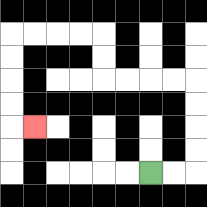{'start': '[6, 7]', 'end': '[1, 5]', 'path_directions': 'R,R,U,U,U,U,L,L,L,L,U,U,L,L,L,L,D,D,D,D,R', 'path_coordinates': '[[6, 7], [7, 7], [8, 7], [8, 6], [8, 5], [8, 4], [8, 3], [7, 3], [6, 3], [5, 3], [4, 3], [4, 2], [4, 1], [3, 1], [2, 1], [1, 1], [0, 1], [0, 2], [0, 3], [0, 4], [0, 5], [1, 5]]'}